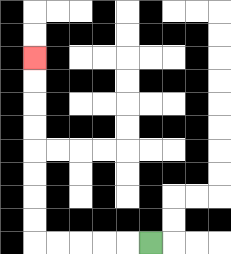{'start': '[6, 10]', 'end': '[1, 2]', 'path_directions': 'L,L,L,L,L,U,U,U,U,U,U,U,U', 'path_coordinates': '[[6, 10], [5, 10], [4, 10], [3, 10], [2, 10], [1, 10], [1, 9], [1, 8], [1, 7], [1, 6], [1, 5], [1, 4], [1, 3], [1, 2]]'}